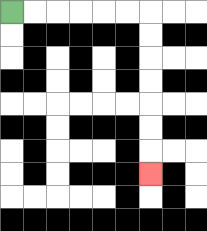{'start': '[0, 0]', 'end': '[6, 7]', 'path_directions': 'R,R,R,R,R,R,D,D,D,D,D,D,D', 'path_coordinates': '[[0, 0], [1, 0], [2, 0], [3, 0], [4, 0], [5, 0], [6, 0], [6, 1], [6, 2], [6, 3], [6, 4], [6, 5], [6, 6], [6, 7]]'}